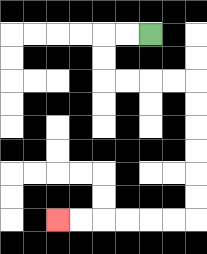{'start': '[6, 1]', 'end': '[2, 9]', 'path_directions': 'L,L,D,D,R,R,R,R,D,D,D,D,D,D,L,L,L,L,L,L', 'path_coordinates': '[[6, 1], [5, 1], [4, 1], [4, 2], [4, 3], [5, 3], [6, 3], [7, 3], [8, 3], [8, 4], [8, 5], [8, 6], [8, 7], [8, 8], [8, 9], [7, 9], [6, 9], [5, 9], [4, 9], [3, 9], [2, 9]]'}